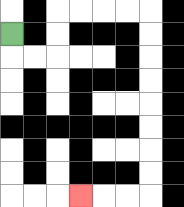{'start': '[0, 1]', 'end': '[3, 8]', 'path_directions': 'D,R,R,U,U,R,R,R,R,D,D,D,D,D,D,D,D,L,L,L', 'path_coordinates': '[[0, 1], [0, 2], [1, 2], [2, 2], [2, 1], [2, 0], [3, 0], [4, 0], [5, 0], [6, 0], [6, 1], [6, 2], [6, 3], [6, 4], [6, 5], [6, 6], [6, 7], [6, 8], [5, 8], [4, 8], [3, 8]]'}